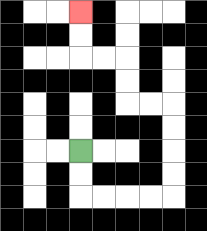{'start': '[3, 6]', 'end': '[3, 0]', 'path_directions': 'D,D,R,R,R,R,U,U,U,U,L,L,U,U,L,L,U,U', 'path_coordinates': '[[3, 6], [3, 7], [3, 8], [4, 8], [5, 8], [6, 8], [7, 8], [7, 7], [7, 6], [7, 5], [7, 4], [6, 4], [5, 4], [5, 3], [5, 2], [4, 2], [3, 2], [3, 1], [3, 0]]'}